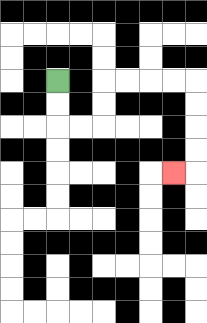{'start': '[2, 3]', 'end': '[7, 7]', 'path_directions': 'D,D,R,R,U,U,R,R,R,R,D,D,D,D,L', 'path_coordinates': '[[2, 3], [2, 4], [2, 5], [3, 5], [4, 5], [4, 4], [4, 3], [5, 3], [6, 3], [7, 3], [8, 3], [8, 4], [8, 5], [8, 6], [8, 7], [7, 7]]'}